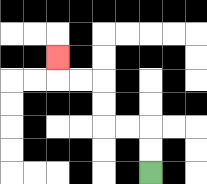{'start': '[6, 7]', 'end': '[2, 2]', 'path_directions': 'U,U,L,L,U,U,L,L,U', 'path_coordinates': '[[6, 7], [6, 6], [6, 5], [5, 5], [4, 5], [4, 4], [4, 3], [3, 3], [2, 3], [2, 2]]'}